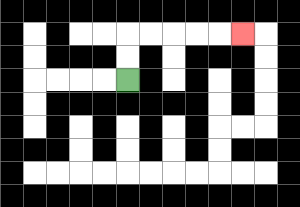{'start': '[5, 3]', 'end': '[10, 1]', 'path_directions': 'U,U,R,R,R,R,R', 'path_coordinates': '[[5, 3], [5, 2], [5, 1], [6, 1], [7, 1], [8, 1], [9, 1], [10, 1]]'}